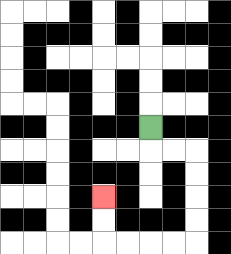{'start': '[6, 5]', 'end': '[4, 8]', 'path_directions': 'D,R,R,D,D,D,D,L,L,L,L,U,U', 'path_coordinates': '[[6, 5], [6, 6], [7, 6], [8, 6], [8, 7], [8, 8], [8, 9], [8, 10], [7, 10], [6, 10], [5, 10], [4, 10], [4, 9], [4, 8]]'}